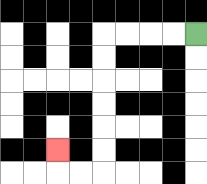{'start': '[8, 1]', 'end': '[2, 6]', 'path_directions': 'L,L,L,L,D,D,D,D,D,D,L,L,U', 'path_coordinates': '[[8, 1], [7, 1], [6, 1], [5, 1], [4, 1], [4, 2], [4, 3], [4, 4], [4, 5], [4, 6], [4, 7], [3, 7], [2, 7], [2, 6]]'}